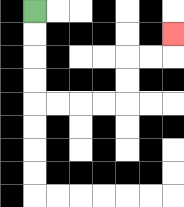{'start': '[1, 0]', 'end': '[7, 1]', 'path_directions': 'D,D,D,D,R,R,R,R,U,U,R,R,U', 'path_coordinates': '[[1, 0], [1, 1], [1, 2], [1, 3], [1, 4], [2, 4], [3, 4], [4, 4], [5, 4], [5, 3], [5, 2], [6, 2], [7, 2], [7, 1]]'}